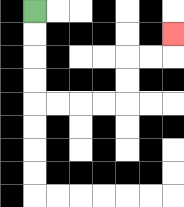{'start': '[1, 0]', 'end': '[7, 1]', 'path_directions': 'D,D,D,D,R,R,R,R,U,U,R,R,U', 'path_coordinates': '[[1, 0], [1, 1], [1, 2], [1, 3], [1, 4], [2, 4], [3, 4], [4, 4], [5, 4], [5, 3], [5, 2], [6, 2], [7, 2], [7, 1]]'}